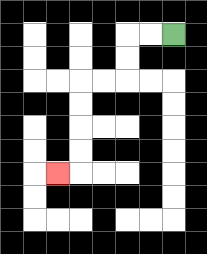{'start': '[7, 1]', 'end': '[2, 7]', 'path_directions': 'L,L,D,D,L,L,D,D,D,D,L', 'path_coordinates': '[[7, 1], [6, 1], [5, 1], [5, 2], [5, 3], [4, 3], [3, 3], [3, 4], [3, 5], [3, 6], [3, 7], [2, 7]]'}